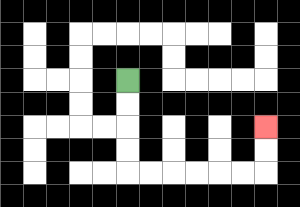{'start': '[5, 3]', 'end': '[11, 5]', 'path_directions': 'D,D,D,D,R,R,R,R,R,R,U,U', 'path_coordinates': '[[5, 3], [5, 4], [5, 5], [5, 6], [5, 7], [6, 7], [7, 7], [8, 7], [9, 7], [10, 7], [11, 7], [11, 6], [11, 5]]'}